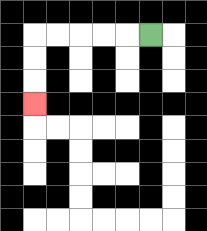{'start': '[6, 1]', 'end': '[1, 4]', 'path_directions': 'L,L,L,L,L,D,D,D', 'path_coordinates': '[[6, 1], [5, 1], [4, 1], [3, 1], [2, 1], [1, 1], [1, 2], [1, 3], [1, 4]]'}